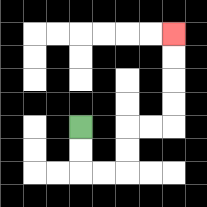{'start': '[3, 5]', 'end': '[7, 1]', 'path_directions': 'D,D,R,R,U,U,R,R,U,U,U,U', 'path_coordinates': '[[3, 5], [3, 6], [3, 7], [4, 7], [5, 7], [5, 6], [5, 5], [6, 5], [7, 5], [7, 4], [7, 3], [7, 2], [7, 1]]'}